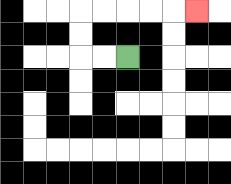{'start': '[5, 2]', 'end': '[8, 0]', 'path_directions': 'L,L,U,U,R,R,R,R,R', 'path_coordinates': '[[5, 2], [4, 2], [3, 2], [3, 1], [3, 0], [4, 0], [5, 0], [6, 0], [7, 0], [8, 0]]'}